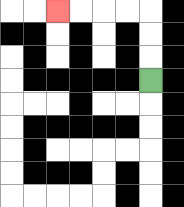{'start': '[6, 3]', 'end': '[2, 0]', 'path_directions': 'U,U,U,L,L,L,L', 'path_coordinates': '[[6, 3], [6, 2], [6, 1], [6, 0], [5, 0], [4, 0], [3, 0], [2, 0]]'}